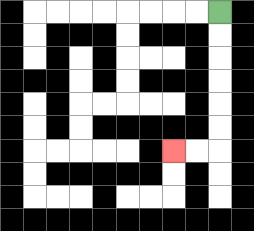{'start': '[9, 0]', 'end': '[7, 6]', 'path_directions': 'D,D,D,D,D,D,L,L', 'path_coordinates': '[[9, 0], [9, 1], [9, 2], [9, 3], [9, 4], [9, 5], [9, 6], [8, 6], [7, 6]]'}